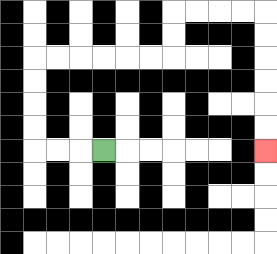{'start': '[4, 6]', 'end': '[11, 6]', 'path_directions': 'L,L,L,U,U,U,U,R,R,R,R,R,R,U,U,R,R,R,R,D,D,D,D,D,D', 'path_coordinates': '[[4, 6], [3, 6], [2, 6], [1, 6], [1, 5], [1, 4], [1, 3], [1, 2], [2, 2], [3, 2], [4, 2], [5, 2], [6, 2], [7, 2], [7, 1], [7, 0], [8, 0], [9, 0], [10, 0], [11, 0], [11, 1], [11, 2], [11, 3], [11, 4], [11, 5], [11, 6]]'}